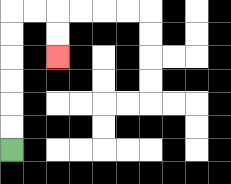{'start': '[0, 6]', 'end': '[2, 2]', 'path_directions': 'U,U,U,U,U,U,R,R,D,D', 'path_coordinates': '[[0, 6], [0, 5], [0, 4], [0, 3], [0, 2], [0, 1], [0, 0], [1, 0], [2, 0], [2, 1], [2, 2]]'}